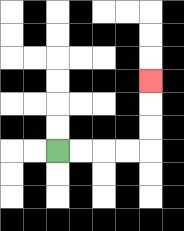{'start': '[2, 6]', 'end': '[6, 3]', 'path_directions': 'R,R,R,R,U,U,U', 'path_coordinates': '[[2, 6], [3, 6], [4, 6], [5, 6], [6, 6], [6, 5], [6, 4], [6, 3]]'}